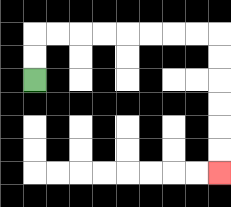{'start': '[1, 3]', 'end': '[9, 7]', 'path_directions': 'U,U,R,R,R,R,R,R,R,R,D,D,D,D,D,D', 'path_coordinates': '[[1, 3], [1, 2], [1, 1], [2, 1], [3, 1], [4, 1], [5, 1], [6, 1], [7, 1], [8, 1], [9, 1], [9, 2], [9, 3], [9, 4], [9, 5], [9, 6], [9, 7]]'}